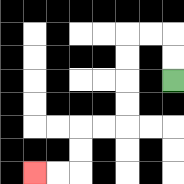{'start': '[7, 3]', 'end': '[1, 7]', 'path_directions': 'U,U,L,L,D,D,D,D,L,L,D,D,L,L', 'path_coordinates': '[[7, 3], [7, 2], [7, 1], [6, 1], [5, 1], [5, 2], [5, 3], [5, 4], [5, 5], [4, 5], [3, 5], [3, 6], [3, 7], [2, 7], [1, 7]]'}